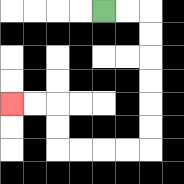{'start': '[4, 0]', 'end': '[0, 4]', 'path_directions': 'R,R,D,D,D,D,D,D,L,L,L,L,U,U,L,L', 'path_coordinates': '[[4, 0], [5, 0], [6, 0], [6, 1], [6, 2], [6, 3], [6, 4], [6, 5], [6, 6], [5, 6], [4, 6], [3, 6], [2, 6], [2, 5], [2, 4], [1, 4], [0, 4]]'}